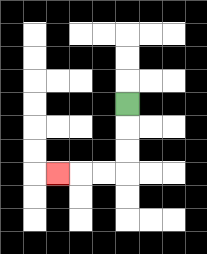{'start': '[5, 4]', 'end': '[2, 7]', 'path_directions': 'D,D,D,L,L,L', 'path_coordinates': '[[5, 4], [5, 5], [5, 6], [5, 7], [4, 7], [3, 7], [2, 7]]'}